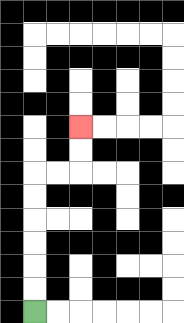{'start': '[1, 13]', 'end': '[3, 5]', 'path_directions': 'U,U,U,U,U,U,R,R,U,U', 'path_coordinates': '[[1, 13], [1, 12], [1, 11], [1, 10], [1, 9], [1, 8], [1, 7], [2, 7], [3, 7], [3, 6], [3, 5]]'}